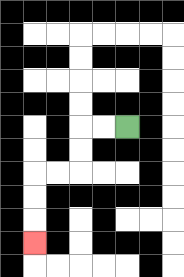{'start': '[5, 5]', 'end': '[1, 10]', 'path_directions': 'L,L,D,D,L,L,D,D,D', 'path_coordinates': '[[5, 5], [4, 5], [3, 5], [3, 6], [3, 7], [2, 7], [1, 7], [1, 8], [1, 9], [1, 10]]'}